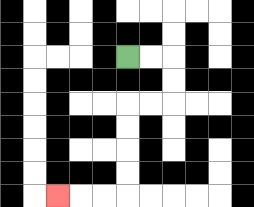{'start': '[5, 2]', 'end': '[2, 8]', 'path_directions': 'R,R,D,D,L,L,D,D,D,D,L,L,L', 'path_coordinates': '[[5, 2], [6, 2], [7, 2], [7, 3], [7, 4], [6, 4], [5, 4], [5, 5], [5, 6], [5, 7], [5, 8], [4, 8], [3, 8], [2, 8]]'}